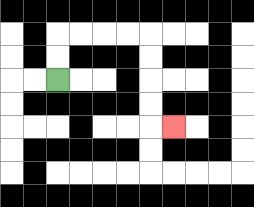{'start': '[2, 3]', 'end': '[7, 5]', 'path_directions': 'U,U,R,R,R,R,D,D,D,D,R', 'path_coordinates': '[[2, 3], [2, 2], [2, 1], [3, 1], [4, 1], [5, 1], [6, 1], [6, 2], [6, 3], [6, 4], [6, 5], [7, 5]]'}